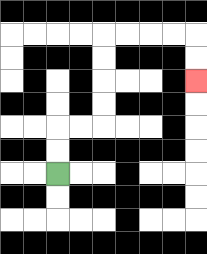{'start': '[2, 7]', 'end': '[8, 3]', 'path_directions': 'U,U,R,R,U,U,U,U,R,R,R,R,D,D', 'path_coordinates': '[[2, 7], [2, 6], [2, 5], [3, 5], [4, 5], [4, 4], [4, 3], [4, 2], [4, 1], [5, 1], [6, 1], [7, 1], [8, 1], [8, 2], [8, 3]]'}